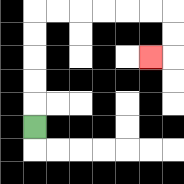{'start': '[1, 5]', 'end': '[6, 2]', 'path_directions': 'U,U,U,U,U,R,R,R,R,R,R,D,D,L', 'path_coordinates': '[[1, 5], [1, 4], [1, 3], [1, 2], [1, 1], [1, 0], [2, 0], [3, 0], [4, 0], [5, 0], [6, 0], [7, 0], [7, 1], [7, 2], [6, 2]]'}